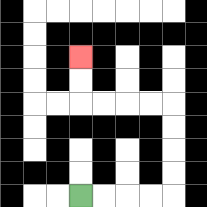{'start': '[3, 8]', 'end': '[3, 2]', 'path_directions': 'R,R,R,R,U,U,U,U,L,L,L,L,U,U', 'path_coordinates': '[[3, 8], [4, 8], [5, 8], [6, 8], [7, 8], [7, 7], [7, 6], [7, 5], [7, 4], [6, 4], [5, 4], [4, 4], [3, 4], [3, 3], [3, 2]]'}